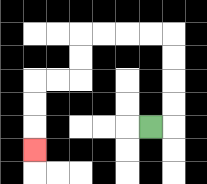{'start': '[6, 5]', 'end': '[1, 6]', 'path_directions': 'R,U,U,U,U,L,L,L,L,D,D,L,L,D,D,D', 'path_coordinates': '[[6, 5], [7, 5], [7, 4], [7, 3], [7, 2], [7, 1], [6, 1], [5, 1], [4, 1], [3, 1], [3, 2], [3, 3], [2, 3], [1, 3], [1, 4], [1, 5], [1, 6]]'}